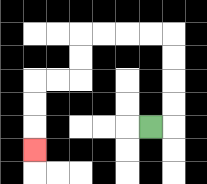{'start': '[6, 5]', 'end': '[1, 6]', 'path_directions': 'R,U,U,U,U,L,L,L,L,D,D,L,L,D,D,D', 'path_coordinates': '[[6, 5], [7, 5], [7, 4], [7, 3], [7, 2], [7, 1], [6, 1], [5, 1], [4, 1], [3, 1], [3, 2], [3, 3], [2, 3], [1, 3], [1, 4], [1, 5], [1, 6]]'}